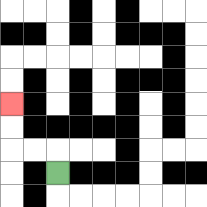{'start': '[2, 7]', 'end': '[0, 4]', 'path_directions': 'U,L,L,U,U', 'path_coordinates': '[[2, 7], [2, 6], [1, 6], [0, 6], [0, 5], [0, 4]]'}